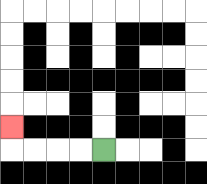{'start': '[4, 6]', 'end': '[0, 5]', 'path_directions': 'L,L,L,L,U', 'path_coordinates': '[[4, 6], [3, 6], [2, 6], [1, 6], [0, 6], [0, 5]]'}